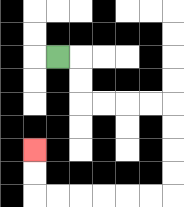{'start': '[2, 2]', 'end': '[1, 6]', 'path_directions': 'R,D,D,R,R,R,R,D,D,D,D,L,L,L,L,L,L,U,U', 'path_coordinates': '[[2, 2], [3, 2], [3, 3], [3, 4], [4, 4], [5, 4], [6, 4], [7, 4], [7, 5], [7, 6], [7, 7], [7, 8], [6, 8], [5, 8], [4, 8], [3, 8], [2, 8], [1, 8], [1, 7], [1, 6]]'}